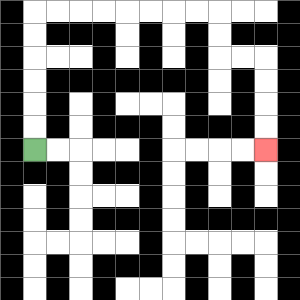{'start': '[1, 6]', 'end': '[11, 6]', 'path_directions': 'U,U,U,U,U,U,R,R,R,R,R,R,R,R,D,D,R,R,D,D,D,D', 'path_coordinates': '[[1, 6], [1, 5], [1, 4], [1, 3], [1, 2], [1, 1], [1, 0], [2, 0], [3, 0], [4, 0], [5, 0], [6, 0], [7, 0], [8, 0], [9, 0], [9, 1], [9, 2], [10, 2], [11, 2], [11, 3], [11, 4], [11, 5], [11, 6]]'}